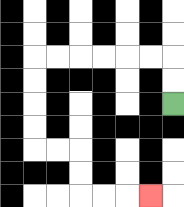{'start': '[7, 4]', 'end': '[6, 8]', 'path_directions': 'U,U,L,L,L,L,L,L,D,D,D,D,R,R,D,D,R,R,R', 'path_coordinates': '[[7, 4], [7, 3], [7, 2], [6, 2], [5, 2], [4, 2], [3, 2], [2, 2], [1, 2], [1, 3], [1, 4], [1, 5], [1, 6], [2, 6], [3, 6], [3, 7], [3, 8], [4, 8], [5, 8], [6, 8]]'}